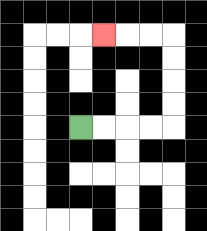{'start': '[3, 5]', 'end': '[4, 1]', 'path_directions': 'R,R,R,R,U,U,U,U,L,L,L', 'path_coordinates': '[[3, 5], [4, 5], [5, 5], [6, 5], [7, 5], [7, 4], [7, 3], [7, 2], [7, 1], [6, 1], [5, 1], [4, 1]]'}